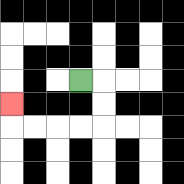{'start': '[3, 3]', 'end': '[0, 4]', 'path_directions': 'R,D,D,L,L,L,L,U', 'path_coordinates': '[[3, 3], [4, 3], [4, 4], [4, 5], [3, 5], [2, 5], [1, 5], [0, 5], [0, 4]]'}